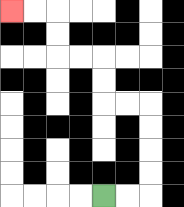{'start': '[4, 8]', 'end': '[0, 0]', 'path_directions': 'R,R,U,U,U,U,L,L,U,U,L,L,U,U,L,L', 'path_coordinates': '[[4, 8], [5, 8], [6, 8], [6, 7], [6, 6], [6, 5], [6, 4], [5, 4], [4, 4], [4, 3], [4, 2], [3, 2], [2, 2], [2, 1], [2, 0], [1, 0], [0, 0]]'}